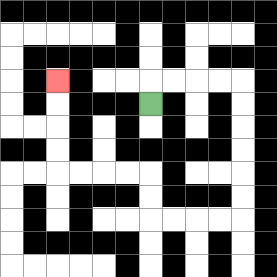{'start': '[6, 4]', 'end': '[2, 3]', 'path_directions': 'U,R,R,R,R,D,D,D,D,D,D,L,L,L,L,U,U,L,L,L,L,U,U,U,U', 'path_coordinates': '[[6, 4], [6, 3], [7, 3], [8, 3], [9, 3], [10, 3], [10, 4], [10, 5], [10, 6], [10, 7], [10, 8], [10, 9], [9, 9], [8, 9], [7, 9], [6, 9], [6, 8], [6, 7], [5, 7], [4, 7], [3, 7], [2, 7], [2, 6], [2, 5], [2, 4], [2, 3]]'}